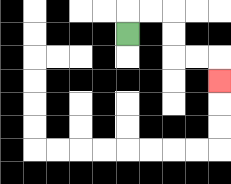{'start': '[5, 1]', 'end': '[9, 3]', 'path_directions': 'U,R,R,D,D,R,R,D', 'path_coordinates': '[[5, 1], [5, 0], [6, 0], [7, 0], [7, 1], [7, 2], [8, 2], [9, 2], [9, 3]]'}